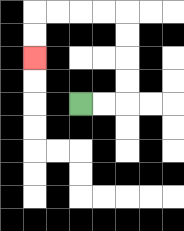{'start': '[3, 4]', 'end': '[1, 2]', 'path_directions': 'R,R,U,U,U,U,L,L,L,L,D,D', 'path_coordinates': '[[3, 4], [4, 4], [5, 4], [5, 3], [5, 2], [5, 1], [5, 0], [4, 0], [3, 0], [2, 0], [1, 0], [1, 1], [1, 2]]'}